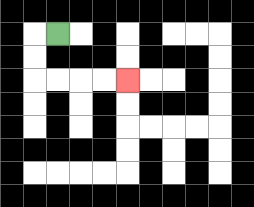{'start': '[2, 1]', 'end': '[5, 3]', 'path_directions': 'L,D,D,R,R,R,R', 'path_coordinates': '[[2, 1], [1, 1], [1, 2], [1, 3], [2, 3], [3, 3], [4, 3], [5, 3]]'}